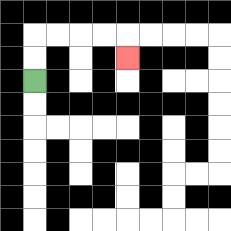{'start': '[1, 3]', 'end': '[5, 2]', 'path_directions': 'U,U,R,R,R,R,D', 'path_coordinates': '[[1, 3], [1, 2], [1, 1], [2, 1], [3, 1], [4, 1], [5, 1], [5, 2]]'}